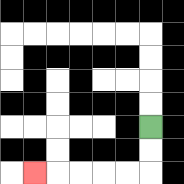{'start': '[6, 5]', 'end': '[1, 7]', 'path_directions': 'D,D,L,L,L,L,L', 'path_coordinates': '[[6, 5], [6, 6], [6, 7], [5, 7], [4, 7], [3, 7], [2, 7], [1, 7]]'}